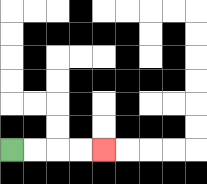{'start': '[0, 6]', 'end': '[4, 6]', 'path_directions': 'R,R,R,R', 'path_coordinates': '[[0, 6], [1, 6], [2, 6], [3, 6], [4, 6]]'}